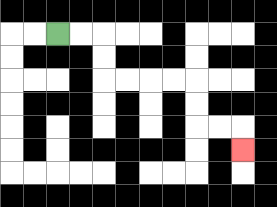{'start': '[2, 1]', 'end': '[10, 6]', 'path_directions': 'R,R,D,D,R,R,R,R,D,D,R,R,D', 'path_coordinates': '[[2, 1], [3, 1], [4, 1], [4, 2], [4, 3], [5, 3], [6, 3], [7, 3], [8, 3], [8, 4], [8, 5], [9, 5], [10, 5], [10, 6]]'}